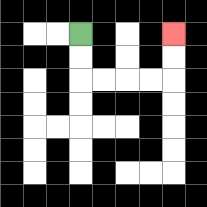{'start': '[3, 1]', 'end': '[7, 1]', 'path_directions': 'D,D,R,R,R,R,U,U', 'path_coordinates': '[[3, 1], [3, 2], [3, 3], [4, 3], [5, 3], [6, 3], [7, 3], [7, 2], [7, 1]]'}